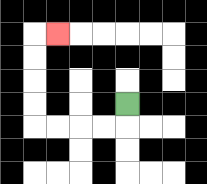{'start': '[5, 4]', 'end': '[2, 1]', 'path_directions': 'D,L,L,L,L,U,U,U,U,R', 'path_coordinates': '[[5, 4], [5, 5], [4, 5], [3, 5], [2, 5], [1, 5], [1, 4], [1, 3], [1, 2], [1, 1], [2, 1]]'}